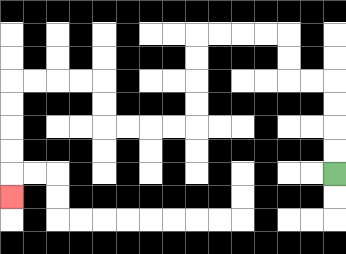{'start': '[14, 7]', 'end': '[0, 8]', 'path_directions': 'U,U,U,U,L,L,U,U,L,L,L,L,D,D,D,D,L,L,L,L,U,U,L,L,L,L,D,D,D,D,D', 'path_coordinates': '[[14, 7], [14, 6], [14, 5], [14, 4], [14, 3], [13, 3], [12, 3], [12, 2], [12, 1], [11, 1], [10, 1], [9, 1], [8, 1], [8, 2], [8, 3], [8, 4], [8, 5], [7, 5], [6, 5], [5, 5], [4, 5], [4, 4], [4, 3], [3, 3], [2, 3], [1, 3], [0, 3], [0, 4], [0, 5], [0, 6], [0, 7], [0, 8]]'}